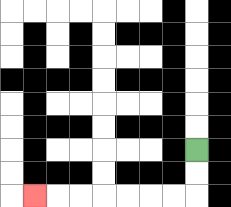{'start': '[8, 6]', 'end': '[1, 8]', 'path_directions': 'D,D,L,L,L,L,L,L,L', 'path_coordinates': '[[8, 6], [8, 7], [8, 8], [7, 8], [6, 8], [5, 8], [4, 8], [3, 8], [2, 8], [1, 8]]'}